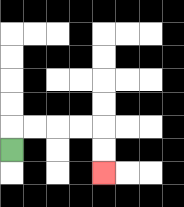{'start': '[0, 6]', 'end': '[4, 7]', 'path_directions': 'U,R,R,R,R,D,D', 'path_coordinates': '[[0, 6], [0, 5], [1, 5], [2, 5], [3, 5], [4, 5], [4, 6], [4, 7]]'}